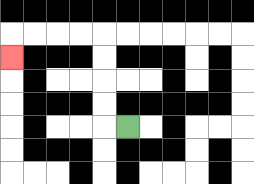{'start': '[5, 5]', 'end': '[0, 2]', 'path_directions': 'L,U,U,U,U,L,L,L,L,D', 'path_coordinates': '[[5, 5], [4, 5], [4, 4], [4, 3], [4, 2], [4, 1], [3, 1], [2, 1], [1, 1], [0, 1], [0, 2]]'}